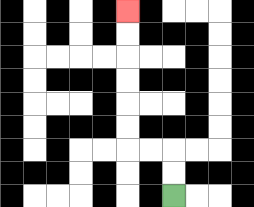{'start': '[7, 8]', 'end': '[5, 0]', 'path_directions': 'U,U,L,L,U,U,U,U,U,U', 'path_coordinates': '[[7, 8], [7, 7], [7, 6], [6, 6], [5, 6], [5, 5], [5, 4], [5, 3], [5, 2], [5, 1], [5, 0]]'}